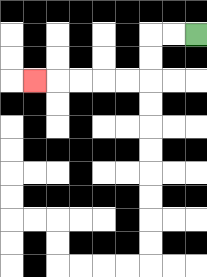{'start': '[8, 1]', 'end': '[1, 3]', 'path_directions': 'L,L,D,D,L,L,L,L,L', 'path_coordinates': '[[8, 1], [7, 1], [6, 1], [6, 2], [6, 3], [5, 3], [4, 3], [3, 3], [2, 3], [1, 3]]'}